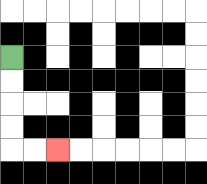{'start': '[0, 2]', 'end': '[2, 6]', 'path_directions': 'D,D,D,D,R,R', 'path_coordinates': '[[0, 2], [0, 3], [0, 4], [0, 5], [0, 6], [1, 6], [2, 6]]'}